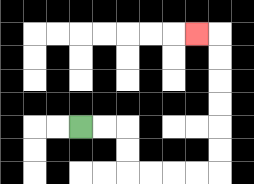{'start': '[3, 5]', 'end': '[8, 1]', 'path_directions': 'R,R,D,D,R,R,R,R,U,U,U,U,U,U,L', 'path_coordinates': '[[3, 5], [4, 5], [5, 5], [5, 6], [5, 7], [6, 7], [7, 7], [8, 7], [9, 7], [9, 6], [9, 5], [9, 4], [9, 3], [9, 2], [9, 1], [8, 1]]'}